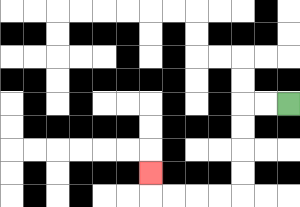{'start': '[12, 4]', 'end': '[6, 7]', 'path_directions': 'L,L,D,D,D,D,L,L,L,L,U', 'path_coordinates': '[[12, 4], [11, 4], [10, 4], [10, 5], [10, 6], [10, 7], [10, 8], [9, 8], [8, 8], [7, 8], [6, 8], [6, 7]]'}